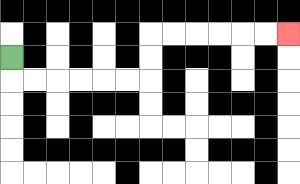{'start': '[0, 2]', 'end': '[12, 1]', 'path_directions': 'D,R,R,R,R,R,R,U,U,R,R,R,R,R,R', 'path_coordinates': '[[0, 2], [0, 3], [1, 3], [2, 3], [3, 3], [4, 3], [5, 3], [6, 3], [6, 2], [6, 1], [7, 1], [8, 1], [9, 1], [10, 1], [11, 1], [12, 1]]'}